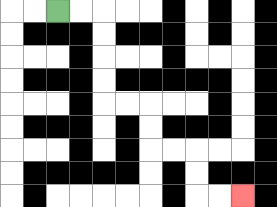{'start': '[2, 0]', 'end': '[10, 8]', 'path_directions': 'R,R,D,D,D,D,R,R,D,D,R,R,D,D,R,R', 'path_coordinates': '[[2, 0], [3, 0], [4, 0], [4, 1], [4, 2], [4, 3], [4, 4], [5, 4], [6, 4], [6, 5], [6, 6], [7, 6], [8, 6], [8, 7], [8, 8], [9, 8], [10, 8]]'}